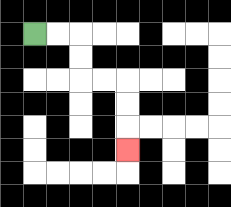{'start': '[1, 1]', 'end': '[5, 6]', 'path_directions': 'R,R,D,D,R,R,D,D,D', 'path_coordinates': '[[1, 1], [2, 1], [3, 1], [3, 2], [3, 3], [4, 3], [5, 3], [5, 4], [5, 5], [5, 6]]'}